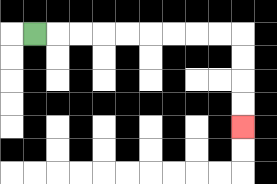{'start': '[1, 1]', 'end': '[10, 5]', 'path_directions': 'R,R,R,R,R,R,R,R,R,D,D,D,D', 'path_coordinates': '[[1, 1], [2, 1], [3, 1], [4, 1], [5, 1], [6, 1], [7, 1], [8, 1], [9, 1], [10, 1], [10, 2], [10, 3], [10, 4], [10, 5]]'}